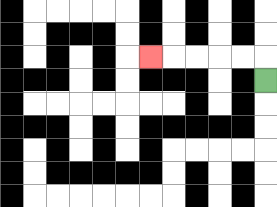{'start': '[11, 3]', 'end': '[6, 2]', 'path_directions': 'U,L,L,L,L,L', 'path_coordinates': '[[11, 3], [11, 2], [10, 2], [9, 2], [8, 2], [7, 2], [6, 2]]'}